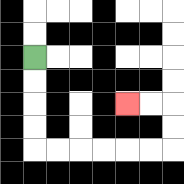{'start': '[1, 2]', 'end': '[5, 4]', 'path_directions': 'D,D,D,D,R,R,R,R,R,R,U,U,L,L', 'path_coordinates': '[[1, 2], [1, 3], [1, 4], [1, 5], [1, 6], [2, 6], [3, 6], [4, 6], [5, 6], [6, 6], [7, 6], [7, 5], [7, 4], [6, 4], [5, 4]]'}